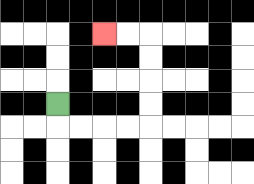{'start': '[2, 4]', 'end': '[4, 1]', 'path_directions': 'D,R,R,R,R,U,U,U,U,L,L', 'path_coordinates': '[[2, 4], [2, 5], [3, 5], [4, 5], [5, 5], [6, 5], [6, 4], [6, 3], [6, 2], [6, 1], [5, 1], [4, 1]]'}